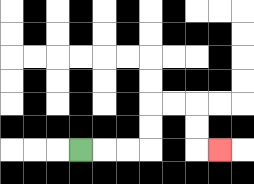{'start': '[3, 6]', 'end': '[9, 6]', 'path_directions': 'R,R,R,U,U,R,R,D,D,R', 'path_coordinates': '[[3, 6], [4, 6], [5, 6], [6, 6], [6, 5], [6, 4], [7, 4], [8, 4], [8, 5], [8, 6], [9, 6]]'}